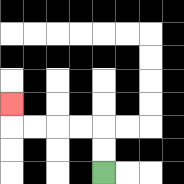{'start': '[4, 7]', 'end': '[0, 4]', 'path_directions': 'U,U,L,L,L,L,U', 'path_coordinates': '[[4, 7], [4, 6], [4, 5], [3, 5], [2, 5], [1, 5], [0, 5], [0, 4]]'}